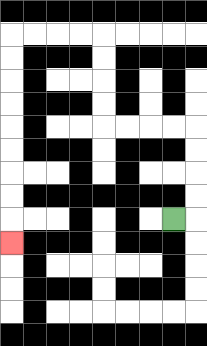{'start': '[7, 9]', 'end': '[0, 10]', 'path_directions': 'R,U,U,U,U,L,L,L,L,U,U,U,U,L,L,L,L,D,D,D,D,D,D,D,D,D', 'path_coordinates': '[[7, 9], [8, 9], [8, 8], [8, 7], [8, 6], [8, 5], [7, 5], [6, 5], [5, 5], [4, 5], [4, 4], [4, 3], [4, 2], [4, 1], [3, 1], [2, 1], [1, 1], [0, 1], [0, 2], [0, 3], [0, 4], [0, 5], [0, 6], [0, 7], [0, 8], [0, 9], [0, 10]]'}